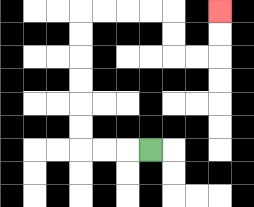{'start': '[6, 6]', 'end': '[9, 0]', 'path_directions': 'L,L,L,U,U,U,U,U,U,R,R,R,R,D,D,R,R,U,U', 'path_coordinates': '[[6, 6], [5, 6], [4, 6], [3, 6], [3, 5], [3, 4], [3, 3], [3, 2], [3, 1], [3, 0], [4, 0], [5, 0], [6, 0], [7, 0], [7, 1], [7, 2], [8, 2], [9, 2], [9, 1], [9, 0]]'}